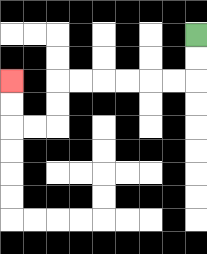{'start': '[8, 1]', 'end': '[0, 3]', 'path_directions': 'D,D,L,L,L,L,L,L,D,D,L,L,U,U', 'path_coordinates': '[[8, 1], [8, 2], [8, 3], [7, 3], [6, 3], [5, 3], [4, 3], [3, 3], [2, 3], [2, 4], [2, 5], [1, 5], [0, 5], [0, 4], [0, 3]]'}